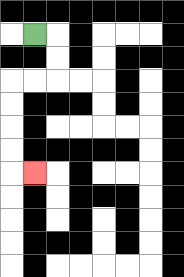{'start': '[1, 1]', 'end': '[1, 7]', 'path_directions': 'R,D,D,L,L,D,D,D,D,R', 'path_coordinates': '[[1, 1], [2, 1], [2, 2], [2, 3], [1, 3], [0, 3], [0, 4], [0, 5], [0, 6], [0, 7], [1, 7]]'}